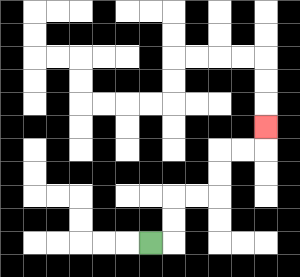{'start': '[6, 10]', 'end': '[11, 5]', 'path_directions': 'R,U,U,R,R,U,U,R,R,U', 'path_coordinates': '[[6, 10], [7, 10], [7, 9], [7, 8], [8, 8], [9, 8], [9, 7], [9, 6], [10, 6], [11, 6], [11, 5]]'}